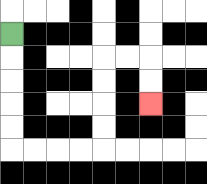{'start': '[0, 1]', 'end': '[6, 4]', 'path_directions': 'D,D,D,D,D,R,R,R,R,U,U,U,U,R,R,D,D', 'path_coordinates': '[[0, 1], [0, 2], [0, 3], [0, 4], [0, 5], [0, 6], [1, 6], [2, 6], [3, 6], [4, 6], [4, 5], [4, 4], [4, 3], [4, 2], [5, 2], [6, 2], [6, 3], [6, 4]]'}